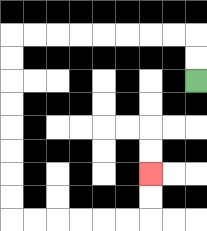{'start': '[8, 3]', 'end': '[6, 7]', 'path_directions': 'U,U,L,L,L,L,L,L,L,L,D,D,D,D,D,D,D,D,R,R,R,R,R,R,U,U', 'path_coordinates': '[[8, 3], [8, 2], [8, 1], [7, 1], [6, 1], [5, 1], [4, 1], [3, 1], [2, 1], [1, 1], [0, 1], [0, 2], [0, 3], [0, 4], [0, 5], [0, 6], [0, 7], [0, 8], [0, 9], [1, 9], [2, 9], [3, 9], [4, 9], [5, 9], [6, 9], [6, 8], [6, 7]]'}